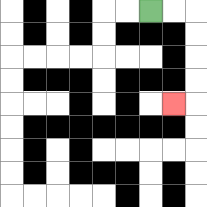{'start': '[6, 0]', 'end': '[7, 4]', 'path_directions': 'R,R,D,D,D,D,L', 'path_coordinates': '[[6, 0], [7, 0], [8, 0], [8, 1], [8, 2], [8, 3], [8, 4], [7, 4]]'}